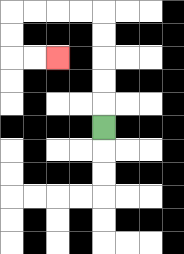{'start': '[4, 5]', 'end': '[2, 2]', 'path_directions': 'U,U,U,U,U,L,L,L,L,D,D,R,R', 'path_coordinates': '[[4, 5], [4, 4], [4, 3], [4, 2], [4, 1], [4, 0], [3, 0], [2, 0], [1, 0], [0, 0], [0, 1], [0, 2], [1, 2], [2, 2]]'}